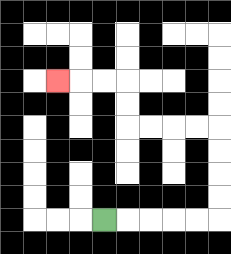{'start': '[4, 9]', 'end': '[2, 3]', 'path_directions': 'R,R,R,R,R,U,U,U,U,L,L,L,L,U,U,L,L,L', 'path_coordinates': '[[4, 9], [5, 9], [6, 9], [7, 9], [8, 9], [9, 9], [9, 8], [9, 7], [9, 6], [9, 5], [8, 5], [7, 5], [6, 5], [5, 5], [5, 4], [5, 3], [4, 3], [3, 3], [2, 3]]'}